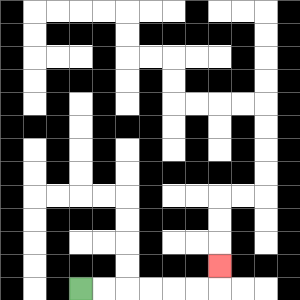{'start': '[3, 12]', 'end': '[9, 11]', 'path_directions': 'R,R,R,R,R,R,U', 'path_coordinates': '[[3, 12], [4, 12], [5, 12], [6, 12], [7, 12], [8, 12], [9, 12], [9, 11]]'}